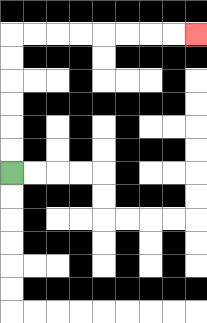{'start': '[0, 7]', 'end': '[8, 1]', 'path_directions': 'U,U,U,U,U,U,R,R,R,R,R,R,R,R', 'path_coordinates': '[[0, 7], [0, 6], [0, 5], [0, 4], [0, 3], [0, 2], [0, 1], [1, 1], [2, 1], [3, 1], [4, 1], [5, 1], [6, 1], [7, 1], [8, 1]]'}